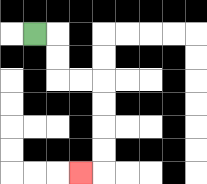{'start': '[1, 1]', 'end': '[3, 7]', 'path_directions': 'R,D,D,R,R,D,D,D,D,L', 'path_coordinates': '[[1, 1], [2, 1], [2, 2], [2, 3], [3, 3], [4, 3], [4, 4], [4, 5], [4, 6], [4, 7], [3, 7]]'}